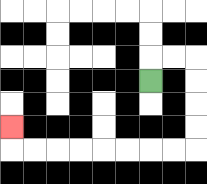{'start': '[6, 3]', 'end': '[0, 5]', 'path_directions': 'U,R,R,D,D,D,D,L,L,L,L,L,L,L,L,U', 'path_coordinates': '[[6, 3], [6, 2], [7, 2], [8, 2], [8, 3], [8, 4], [8, 5], [8, 6], [7, 6], [6, 6], [5, 6], [4, 6], [3, 6], [2, 6], [1, 6], [0, 6], [0, 5]]'}